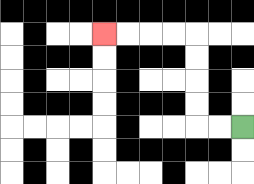{'start': '[10, 5]', 'end': '[4, 1]', 'path_directions': 'L,L,U,U,U,U,L,L,L,L', 'path_coordinates': '[[10, 5], [9, 5], [8, 5], [8, 4], [8, 3], [8, 2], [8, 1], [7, 1], [6, 1], [5, 1], [4, 1]]'}